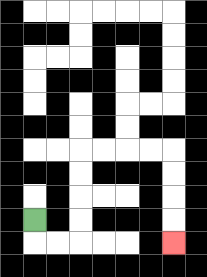{'start': '[1, 9]', 'end': '[7, 10]', 'path_directions': 'D,R,R,U,U,U,U,R,R,R,R,D,D,D,D', 'path_coordinates': '[[1, 9], [1, 10], [2, 10], [3, 10], [3, 9], [3, 8], [3, 7], [3, 6], [4, 6], [5, 6], [6, 6], [7, 6], [7, 7], [7, 8], [7, 9], [7, 10]]'}